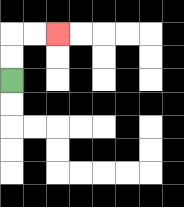{'start': '[0, 3]', 'end': '[2, 1]', 'path_directions': 'U,U,R,R', 'path_coordinates': '[[0, 3], [0, 2], [0, 1], [1, 1], [2, 1]]'}